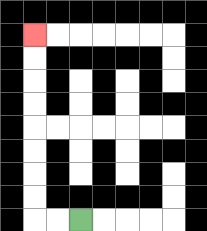{'start': '[3, 9]', 'end': '[1, 1]', 'path_directions': 'L,L,U,U,U,U,U,U,U,U', 'path_coordinates': '[[3, 9], [2, 9], [1, 9], [1, 8], [1, 7], [1, 6], [1, 5], [1, 4], [1, 3], [1, 2], [1, 1]]'}